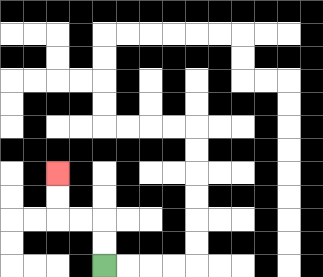{'start': '[4, 11]', 'end': '[2, 7]', 'path_directions': 'U,U,L,L,U,U', 'path_coordinates': '[[4, 11], [4, 10], [4, 9], [3, 9], [2, 9], [2, 8], [2, 7]]'}